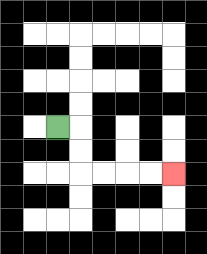{'start': '[2, 5]', 'end': '[7, 7]', 'path_directions': 'R,D,D,R,R,R,R', 'path_coordinates': '[[2, 5], [3, 5], [3, 6], [3, 7], [4, 7], [5, 7], [6, 7], [7, 7]]'}